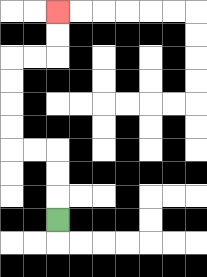{'start': '[2, 9]', 'end': '[2, 0]', 'path_directions': 'U,U,U,L,L,U,U,U,U,R,R,U,U', 'path_coordinates': '[[2, 9], [2, 8], [2, 7], [2, 6], [1, 6], [0, 6], [0, 5], [0, 4], [0, 3], [0, 2], [1, 2], [2, 2], [2, 1], [2, 0]]'}